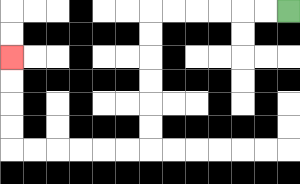{'start': '[12, 0]', 'end': '[0, 2]', 'path_directions': 'L,L,L,L,L,L,D,D,D,D,D,D,L,L,L,L,L,L,U,U,U,U', 'path_coordinates': '[[12, 0], [11, 0], [10, 0], [9, 0], [8, 0], [7, 0], [6, 0], [6, 1], [6, 2], [6, 3], [6, 4], [6, 5], [6, 6], [5, 6], [4, 6], [3, 6], [2, 6], [1, 6], [0, 6], [0, 5], [0, 4], [0, 3], [0, 2]]'}